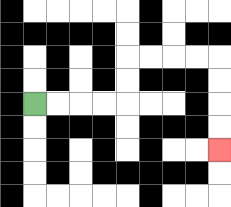{'start': '[1, 4]', 'end': '[9, 6]', 'path_directions': 'R,R,R,R,U,U,R,R,R,R,D,D,D,D', 'path_coordinates': '[[1, 4], [2, 4], [3, 4], [4, 4], [5, 4], [5, 3], [5, 2], [6, 2], [7, 2], [8, 2], [9, 2], [9, 3], [9, 4], [9, 5], [9, 6]]'}